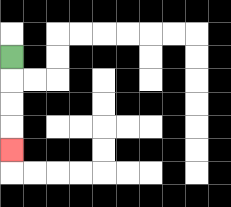{'start': '[0, 2]', 'end': '[0, 6]', 'path_directions': 'D,D,D,D', 'path_coordinates': '[[0, 2], [0, 3], [0, 4], [0, 5], [0, 6]]'}